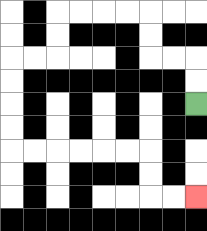{'start': '[8, 4]', 'end': '[8, 8]', 'path_directions': 'U,U,L,L,U,U,L,L,L,L,D,D,L,L,D,D,D,D,R,R,R,R,R,R,D,D,R,R', 'path_coordinates': '[[8, 4], [8, 3], [8, 2], [7, 2], [6, 2], [6, 1], [6, 0], [5, 0], [4, 0], [3, 0], [2, 0], [2, 1], [2, 2], [1, 2], [0, 2], [0, 3], [0, 4], [0, 5], [0, 6], [1, 6], [2, 6], [3, 6], [4, 6], [5, 6], [6, 6], [6, 7], [6, 8], [7, 8], [8, 8]]'}